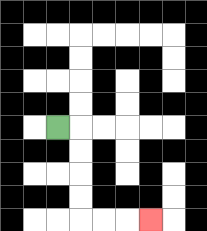{'start': '[2, 5]', 'end': '[6, 9]', 'path_directions': 'R,D,D,D,D,R,R,R', 'path_coordinates': '[[2, 5], [3, 5], [3, 6], [3, 7], [3, 8], [3, 9], [4, 9], [5, 9], [6, 9]]'}